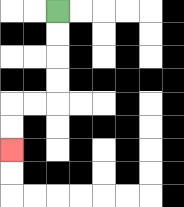{'start': '[2, 0]', 'end': '[0, 6]', 'path_directions': 'D,D,D,D,L,L,D,D', 'path_coordinates': '[[2, 0], [2, 1], [2, 2], [2, 3], [2, 4], [1, 4], [0, 4], [0, 5], [0, 6]]'}